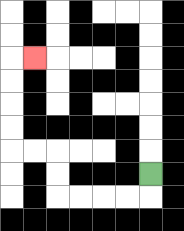{'start': '[6, 7]', 'end': '[1, 2]', 'path_directions': 'D,L,L,L,L,U,U,L,L,U,U,U,U,R', 'path_coordinates': '[[6, 7], [6, 8], [5, 8], [4, 8], [3, 8], [2, 8], [2, 7], [2, 6], [1, 6], [0, 6], [0, 5], [0, 4], [0, 3], [0, 2], [1, 2]]'}